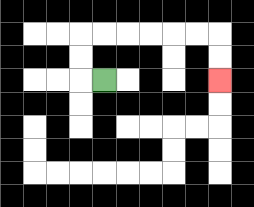{'start': '[4, 3]', 'end': '[9, 3]', 'path_directions': 'L,U,U,R,R,R,R,R,R,D,D', 'path_coordinates': '[[4, 3], [3, 3], [3, 2], [3, 1], [4, 1], [5, 1], [6, 1], [7, 1], [8, 1], [9, 1], [9, 2], [9, 3]]'}